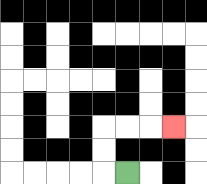{'start': '[5, 7]', 'end': '[7, 5]', 'path_directions': 'L,U,U,R,R,R', 'path_coordinates': '[[5, 7], [4, 7], [4, 6], [4, 5], [5, 5], [6, 5], [7, 5]]'}